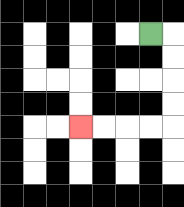{'start': '[6, 1]', 'end': '[3, 5]', 'path_directions': 'R,D,D,D,D,L,L,L,L', 'path_coordinates': '[[6, 1], [7, 1], [7, 2], [7, 3], [7, 4], [7, 5], [6, 5], [5, 5], [4, 5], [3, 5]]'}